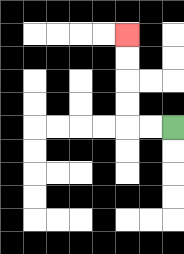{'start': '[7, 5]', 'end': '[5, 1]', 'path_directions': 'L,L,U,U,U,U', 'path_coordinates': '[[7, 5], [6, 5], [5, 5], [5, 4], [5, 3], [5, 2], [5, 1]]'}